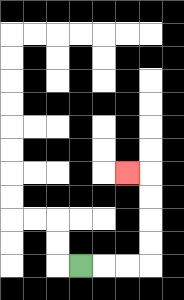{'start': '[3, 11]', 'end': '[5, 7]', 'path_directions': 'R,R,R,U,U,U,U,L', 'path_coordinates': '[[3, 11], [4, 11], [5, 11], [6, 11], [6, 10], [6, 9], [6, 8], [6, 7], [5, 7]]'}